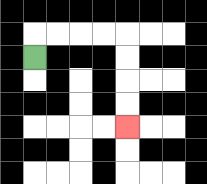{'start': '[1, 2]', 'end': '[5, 5]', 'path_directions': 'U,R,R,R,R,D,D,D,D', 'path_coordinates': '[[1, 2], [1, 1], [2, 1], [3, 1], [4, 1], [5, 1], [5, 2], [5, 3], [5, 4], [5, 5]]'}